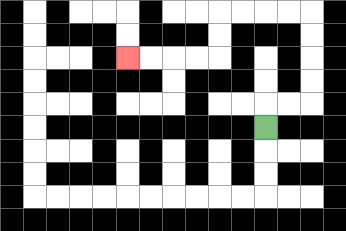{'start': '[11, 5]', 'end': '[5, 2]', 'path_directions': 'U,R,R,U,U,U,U,L,L,L,L,D,D,L,L,L,L', 'path_coordinates': '[[11, 5], [11, 4], [12, 4], [13, 4], [13, 3], [13, 2], [13, 1], [13, 0], [12, 0], [11, 0], [10, 0], [9, 0], [9, 1], [9, 2], [8, 2], [7, 2], [6, 2], [5, 2]]'}